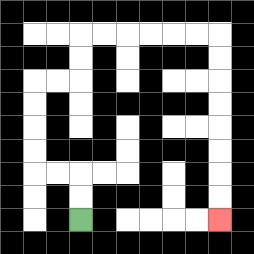{'start': '[3, 9]', 'end': '[9, 9]', 'path_directions': 'U,U,L,L,U,U,U,U,R,R,U,U,R,R,R,R,R,R,D,D,D,D,D,D,D,D', 'path_coordinates': '[[3, 9], [3, 8], [3, 7], [2, 7], [1, 7], [1, 6], [1, 5], [1, 4], [1, 3], [2, 3], [3, 3], [3, 2], [3, 1], [4, 1], [5, 1], [6, 1], [7, 1], [8, 1], [9, 1], [9, 2], [9, 3], [9, 4], [9, 5], [9, 6], [9, 7], [9, 8], [9, 9]]'}